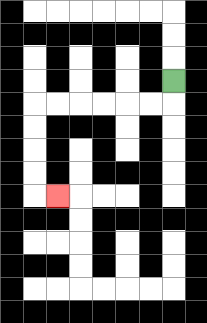{'start': '[7, 3]', 'end': '[2, 8]', 'path_directions': 'D,L,L,L,L,L,L,D,D,D,D,R', 'path_coordinates': '[[7, 3], [7, 4], [6, 4], [5, 4], [4, 4], [3, 4], [2, 4], [1, 4], [1, 5], [1, 6], [1, 7], [1, 8], [2, 8]]'}